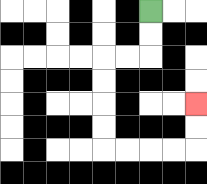{'start': '[6, 0]', 'end': '[8, 4]', 'path_directions': 'D,D,L,L,D,D,D,D,R,R,R,R,U,U', 'path_coordinates': '[[6, 0], [6, 1], [6, 2], [5, 2], [4, 2], [4, 3], [4, 4], [4, 5], [4, 6], [5, 6], [6, 6], [7, 6], [8, 6], [8, 5], [8, 4]]'}